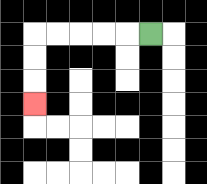{'start': '[6, 1]', 'end': '[1, 4]', 'path_directions': 'L,L,L,L,L,D,D,D', 'path_coordinates': '[[6, 1], [5, 1], [4, 1], [3, 1], [2, 1], [1, 1], [1, 2], [1, 3], [1, 4]]'}